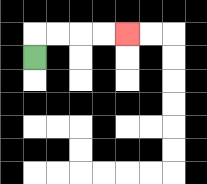{'start': '[1, 2]', 'end': '[5, 1]', 'path_directions': 'U,R,R,R,R', 'path_coordinates': '[[1, 2], [1, 1], [2, 1], [3, 1], [4, 1], [5, 1]]'}